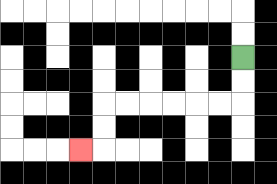{'start': '[10, 2]', 'end': '[3, 6]', 'path_directions': 'D,D,L,L,L,L,L,L,D,D,L', 'path_coordinates': '[[10, 2], [10, 3], [10, 4], [9, 4], [8, 4], [7, 4], [6, 4], [5, 4], [4, 4], [4, 5], [4, 6], [3, 6]]'}